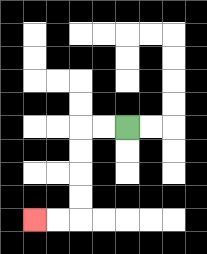{'start': '[5, 5]', 'end': '[1, 9]', 'path_directions': 'L,L,D,D,D,D,L,L', 'path_coordinates': '[[5, 5], [4, 5], [3, 5], [3, 6], [3, 7], [3, 8], [3, 9], [2, 9], [1, 9]]'}